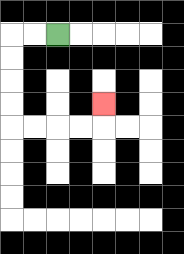{'start': '[2, 1]', 'end': '[4, 4]', 'path_directions': 'L,L,D,D,D,D,R,R,R,R,U', 'path_coordinates': '[[2, 1], [1, 1], [0, 1], [0, 2], [0, 3], [0, 4], [0, 5], [1, 5], [2, 5], [3, 5], [4, 5], [4, 4]]'}